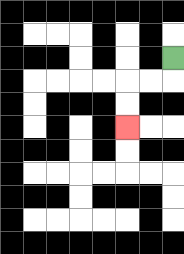{'start': '[7, 2]', 'end': '[5, 5]', 'path_directions': 'D,L,L,D,D', 'path_coordinates': '[[7, 2], [7, 3], [6, 3], [5, 3], [5, 4], [5, 5]]'}